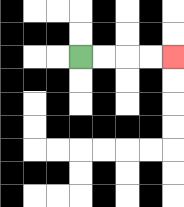{'start': '[3, 2]', 'end': '[7, 2]', 'path_directions': 'R,R,R,R', 'path_coordinates': '[[3, 2], [4, 2], [5, 2], [6, 2], [7, 2]]'}